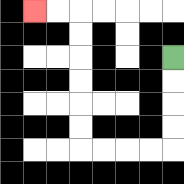{'start': '[7, 2]', 'end': '[1, 0]', 'path_directions': 'D,D,D,D,L,L,L,L,U,U,U,U,U,U,L,L', 'path_coordinates': '[[7, 2], [7, 3], [7, 4], [7, 5], [7, 6], [6, 6], [5, 6], [4, 6], [3, 6], [3, 5], [3, 4], [3, 3], [3, 2], [3, 1], [3, 0], [2, 0], [1, 0]]'}